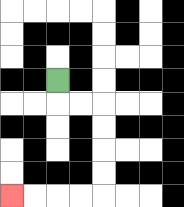{'start': '[2, 3]', 'end': '[0, 8]', 'path_directions': 'D,R,R,D,D,D,D,L,L,L,L', 'path_coordinates': '[[2, 3], [2, 4], [3, 4], [4, 4], [4, 5], [4, 6], [4, 7], [4, 8], [3, 8], [2, 8], [1, 8], [0, 8]]'}